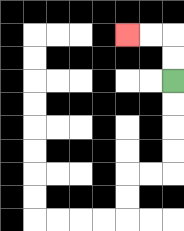{'start': '[7, 3]', 'end': '[5, 1]', 'path_directions': 'U,U,L,L', 'path_coordinates': '[[7, 3], [7, 2], [7, 1], [6, 1], [5, 1]]'}